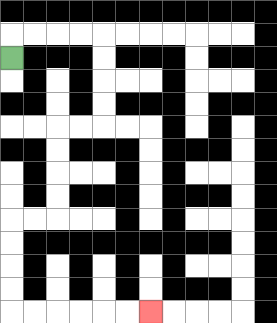{'start': '[0, 2]', 'end': '[6, 13]', 'path_directions': 'U,R,R,R,R,D,D,D,D,L,L,D,D,D,D,L,L,D,D,D,D,R,R,R,R,R,R', 'path_coordinates': '[[0, 2], [0, 1], [1, 1], [2, 1], [3, 1], [4, 1], [4, 2], [4, 3], [4, 4], [4, 5], [3, 5], [2, 5], [2, 6], [2, 7], [2, 8], [2, 9], [1, 9], [0, 9], [0, 10], [0, 11], [0, 12], [0, 13], [1, 13], [2, 13], [3, 13], [4, 13], [5, 13], [6, 13]]'}